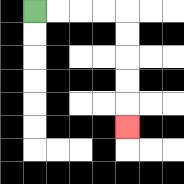{'start': '[1, 0]', 'end': '[5, 5]', 'path_directions': 'R,R,R,R,D,D,D,D,D', 'path_coordinates': '[[1, 0], [2, 0], [3, 0], [4, 0], [5, 0], [5, 1], [5, 2], [5, 3], [5, 4], [5, 5]]'}